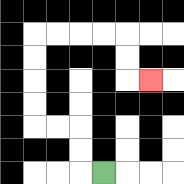{'start': '[4, 7]', 'end': '[6, 3]', 'path_directions': 'L,U,U,L,L,U,U,U,U,R,R,R,R,D,D,R', 'path_coordinates': '[[4, 7], [3, 7], [3, 6], [3, 5], [2, 5], [1, 5], [1, 4], [1, 3], [1, 2], [1, 1], [2, 1], [3, 1], [4, 1], [5, 1], [5, 2], [5, 3], [6, 3]]'}